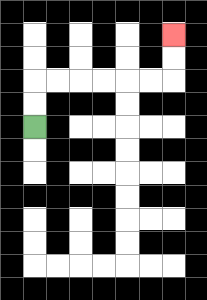{'start': '[1, 5]', 'end': '[7, 1]', 'path_directions': 'U,U,R,R,R,R,R,R,U,U', 'path_coordinates': '[[1, 5], [1, 4], [1, 3], [2, 3], [3, 3], [4, 3], [5, 3], [6, 3], [7, 3], [7, 2], [7, 1]]'}